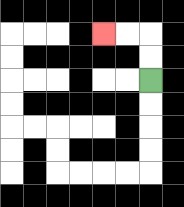{'start': '[6, 3]', 'end': '[4, 1]', 'path_directions': 'U,U,L,L', 'path_coordinates': '[[6, 3], [6, 2], [6, 1], [5, 1], [4, 1]]'}